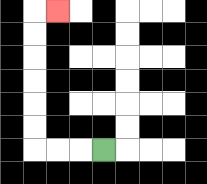{'start': '[4, 6]', 'end': '[2, 0]', 'path_directions': 'L,L,L,U,U,U,U,U,U,R', 'path_coordinates': '[[4, 6], [3, 6], [2, 6], [1, 6], [1, 5], [1, 4], [1, 3], [1, 2], [1, 1], [1, 0], [2, 0]]'}